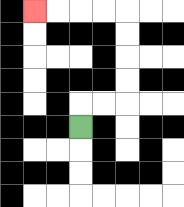{'start': '[3, 5]', 'end': '[1, 0]', 'path_directions': 'U,R,R,U,U,U,U,L,L,L,L', 'path_coordinates': '[[3, 5], [3, 4], [4, 4], [5, 4], [5, 3], [5, 2], [5, 1], [5, 0], [4, 0], [3, 0], [2, 0], [1, 0]]'}